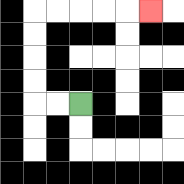{'start': '[3, 4]', 'end': '[6, 0]', 'path_directions': 'L,L,U,U,U,U,R,R,R,R,R', 'path_coordinates': '[[3, 4], [2, 4], [1, 4], [1, 3], [1, 2], [1, 1], [1, 0], [2, 0], [3, 0], [4, 0], [5, 0], [6, 0]]'}